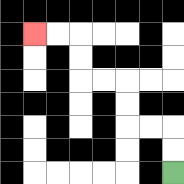{'start': '[7, 7]', 'end': '[1, 1]', 'path_directions': 'U,U,L,L,U,U,L,L,U,U,L,L', 'path_coordinates': '[[7, 7], [7, 6], [7, 5], [6, 5], [5, 5], [5, 4], [5, 3], [4, 3], [3, 3], [3, 2], [3, 1], [2, 1], [1, 1]]'}